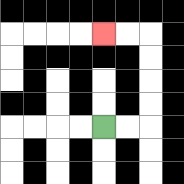{'start': '[4, 5]', 'end': '[4, 1]', 'path_directions': 'R,R,U,U,U,U,L,L', 'path_coordinates': '[[4, 5], [5, 5], [6, 5], [6, 4], [6, 3], [6, 2], [6, 1], [5, 1], [4, 1]]'}